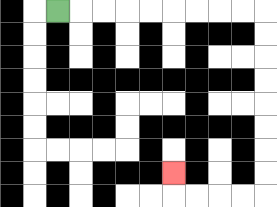{'start': '[2, 0]', 'end': '[7, 7]', 'path_directions': 'R,R,R,R,R,R,R,R,R,D,D,D,D,D,D,D,D,L,L,L,L,U', 'path_coordinates': '[[2, 0], [3, 0], [4, 0], [5, 0], [6, 0], [7, 0], [8, 0], [9, 0], [10, 0], [11, 0], [11, 1], [11, 2], [11, 3], [11, 4], [11, 5], [11, 6], [11, 7], [11, 8], [10, 8], [9, 8], [8, 8], [7, 8], [7, 7]]'}